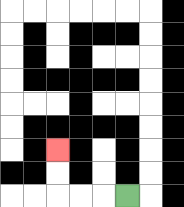{'start': '[5, 8]', 'end': '[2, 6]', 'path_directions': 'L,L,L,U,U', 'path_coordinates': '[[5, 8], [4, 8], [3, 8], [2, 8], [2, 7], [2, 6]]'}